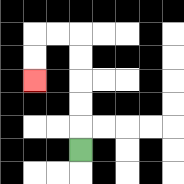{'start': '[3, 6]', 'end': '[1, 3]', 'path_directions': 'U,U,U,U,U,L,L,D,D', 'path_coordinates': '[[3, 6], [3, 5], [3, 4], [3, 3], [3, 2], [3, 1], [2, 1], [1, 1], [1, 2], [1, 3]]'}